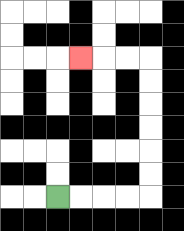{'start': '[2, 8]', 'end': '[3, 2]', 'path_directions': 'R,R,R,R,U,U,U,U,U,U,L,L,L', 'path_coordinates': '[[2, 8], [3, 8], [4, 8], [5, 8], [6, 8], [6, 7], [6, 6], [6, 5], [6, 4], [6, 3], [6, 2], [5, 2], [4, 2], [3, 2]]'}